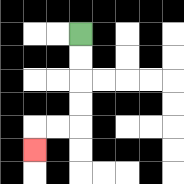{'start': '[3, 1]', 'end': '[1, 6]', 'path_directions': 'D,D,D,D,L,L,D', 'path_coordinates': '[[3, 1], [3, 2], [3, 3], [3, 4], [3, 5], [2, 5], [1, 5], [1, 6]]'}